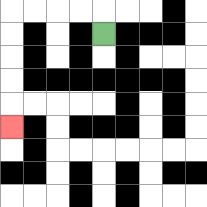{'start': '[4, 1]', 'end': '[0, 5]', 'path_directions': 'U,L,L,L,L,D,D,D,D,D', 'path_coordinates': '[[4, 1], [4, 0], [3, 0], [2, 0], [1, 0], [0, 0], [0, 1], [0, 2], [0, 3], [0, 4], [0, 5]]'}